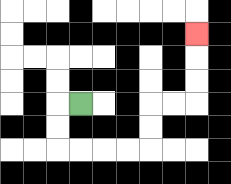{'start': '[3, 4]', 'end': '[8, 1]', 'path_directions': 'L,D,D,R,R,R,R,U,U,R,R,U,U,U', 'path_coordinates': '[[3, 4], [2, 4], [2, 5], [2, 6], [3, 6], [4, 6], [5, 6], [6, 6], [6, 5], [6, 4], [7, 4], [8, 4], [8, 3], [8, 2], [8, 1]]'}